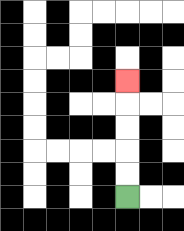{'start': '[5, 8]', 'end': '[5, 3]', 'path_directions': 'U,U,U,U,U', 'path_coordinates': '[[5, 8], [5, 7], [5, 6], [5, 5], [5, 4], [5, 3]]'}